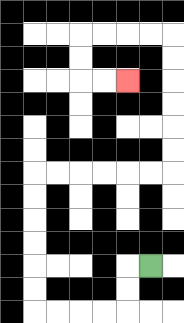{'start': '[6, 11]', 'end': '[5, 3]', 'path_directions': 'L,D,D,L,L,L,L,U,U,U,U,U,U,R,R,R,R,R,R,U,U,U,U,U,U,L,L,L,L,D,D,R,R', 'path_coordinates': '[[6, 11], [5, 11], [5, 12], [5, 13], [4, 13], [3, 13], [2, 13], [1, 13], [1, 12], [1, 11], [1, 10], [1, 9], [1, 8], [1, 7], [2, 7], [3, 7], [4, 7], [5, 7], [6, 7], [7, 7], [7, 6], [7, 5], [7, 4], [7, 3], [7, 2], [7, 1], [6, 1], [5, 1], [4, 1], [3, 1], [3, 2], [3, 3], [4, 3], [5, 3]]'}